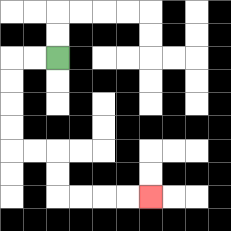{'start': '[2, 2]', 'end': '[6, 8]', 'path_directions': 'L,L,D,D,D,D,R,R,D,D,R,R,R,R', 'path_coordinates': '[[2, 2], [1, 2], [0, 2], [0, 3], [0, 4], [0, 5], [0, 6], [1, 6], [2, 6], [2, 7], [2, 8], [3, 8], [4, 8], [5, 8], [6, 8]]'}